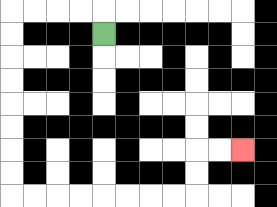{'start': '[4, 1]', 'end': '[10, 6]', 'path_directions': 'U,L,L,L,L,D,D,D,D,D,D,D,D,R,R,R,R,R,R,R,R,U,U,R,R', 'path_coordinates': '[[4, 1], [4, 0], [3, 0], [2, 0], [1, 0], [0, 0], [0, 1], [0, 2], [0, 3], [0, 4], [0, 5], [0, 6], [0, 7], [0, 8], [1, 8], [2, 8], [3, 8], [4, 8], [5, 8], [6, 8], [7, 8], [8, 8], [8, 7], [8, 6], [9, 6], [10, 6]]'}